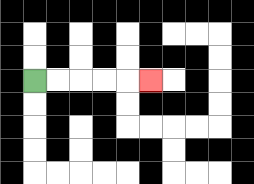{'start': '[1, 3]', 'end': '[6, 3]', 'path_directions': 'R,R,R,R,R', 'path_coordinates': '[[1, 3], [2, 3], [3, 3], [4, 3], [5, 3], [6, 3]]'}